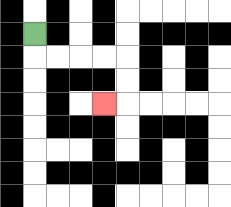{'start': '[1, 1]', 'end': '[4, 4]', 'path_directions': 'D,R,R,R,R,D,D,L', 'path_coordinates': '[[1, 1], [1, 2], [2, 2], [3, 2], [4, 2], [5, 2], [5, 3], [5, 4], [4, 4]]'}